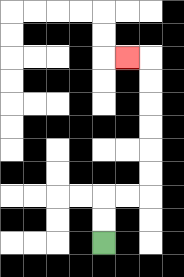{'start': '[4, 10]', 'end': '[5, 2]', 'path_directions': 'U,U,R,R,U,U,U,U,U,U,L', 'path_coordinates': '[[4, 10], [4, 9], [4, 8], [5, 8], [6, 8], [6, 7], [6, 6], [6, 5], [6, 4], [6, 3], [6, 2], [5, 2]]'}